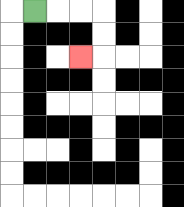{'start': '[1, 0]', 'end': '[3, 2]', 'path_directions': 'R,R,R,D,D,L', 'path_coordinates': '[[1, 0], [2, 0], [3, 0], [4, 0], [4, 1], [4, 2], [3, 2]]'}